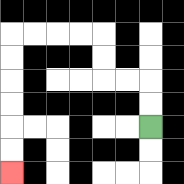{'start': '[6, 5]', 'end': '[0, 7]', 'path_directions': 'U,U,L,L,U,U,L,L,L,L,D,D,D,D,D,D', 'path_coordinates': '[[6, 5], [6, 4], [6, 3], [5, 3], [4, 3], [4, 2], [4, 1], [3, 1], [2, 1], [1, 1], [0, 1], [0, 2], [0, 3], [0, 4], [0, 5], [0, 6], [0, 7]]'}